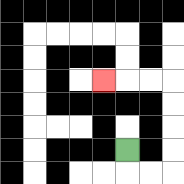{'start': '[5, 6]', 'end': '[4, 3]', 'path_directions': 'D,R,R,U,U,U,U,L,L,L', 'path_coordinates': '[[5, 6], [5, 7], [6, 7], [7, 7], [7, 6], [7, 5], [7, 4], [7, 3], [6, 3], [5, 3], [4, 3]]'}